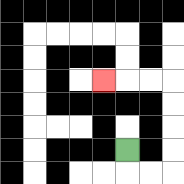{'start': '[5, 6]', 'end': '[4, 3]', 'path_directions': 'D,R,R,U,U,U,U,L,L,L', 'path_coordinates': '[[5, 6], [5, 7], [6, 7], [7, 7], [7, 6], [7, 5], [7, 4], [7, 3], [6, 3], [5, 3], [4, 3]]'}